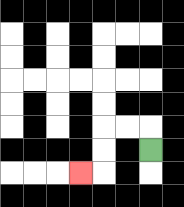{'start': '[6, 6]', 'end': '[3, 7]', 'path_directions': 'U,L,L,D,D,L', 'path_coordinates': '[[6, 6], [6, 5], [5, 5], [4, 5], [4, 6], [4, 7], [3, 7]]'}